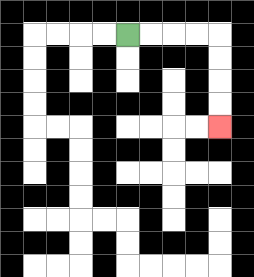{'start': '[5, 1]', 'end': '[9, 5]', 'path_directions': 'R,R,R,R,D,D,D,D', 'path_coordinates': '[[5, 1], [6, 1], [7, 1], [8, 1], [9, 1], [9, 2], [9, 3], [9, 4], [9, 5]]'}